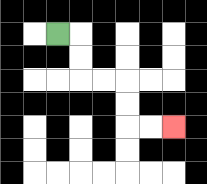{'start': '[2, 1]', 'end': '[7, 5]', 'path_directions': 'R,D,D,R,R,D,D,R,R', 'path_coordinates': '[[2, 1], [3, 1], [3, 2], [3, 3], [4, 3], [5, 3], [5, 4], [5, 5], [6, 5], [7, 5]]'}